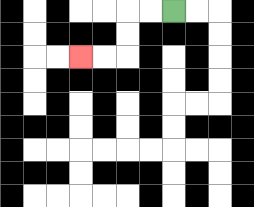{'start': '[7, 0]', 'end': '[3, 2]', 'path_directions': 'L,L,D,D,L,L', 'path_coordinates': '[[7, 0], [6, 0], [5, 0], [5, 1], [5, 2], [4, 2], [3, 2]]'}